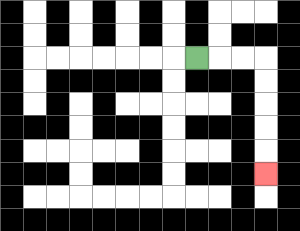{'start': '[8, 2]', 'end': '[11, 7]', 'path_directions': 'R,R,R,D,D,D,D,D', 'path_coordinates': '[[8, 2], [9, 2], [10, 2], [11, 2], [11, 3], [11, 4], [11, 5], [11, 6], [11, 7]]'}